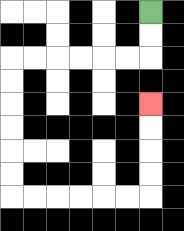{'start': '[6, 0]', 'end': '[6, 4]', 'path_directions': 'D,D,L,L,L,L,L,L,D,D,D,D,D,D,R,R,R,R,R,R,U,U,U,U', 'path_coordinates': '[[6, 0], [6, 1], [6, 2], [5, 2], [4, 2], [3, 2], [2, 2], [1, 2], [0, 2], [0, 3], [0, 4], [0, 5], [0, 6], [0, 7], [0, 8], [1, 8], [2, 8], [3, 8], [4, 8], [5, 8], [6, 8], [6, 7], [6, 6], [6, 5], [6, 4]]'}